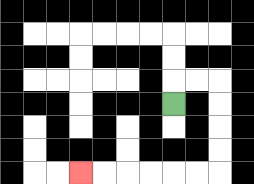{'start': '[7, 4]', 'end': '[3, 7]', 'path_directions': 'U,R,R,D,D,D,D,L,L,L,L,L,L', 'path_coordinates': '[[7, 4], [7, 3], [8, 3], [9, 3], [9, 4], [9, 5], [9, 6], [9, 7], [8, 7], [7, 7], [6, 7], [5, 7], [4, 7], [3, 7]]'}